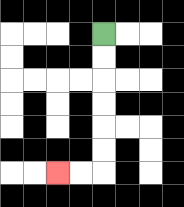{'start': '[4, 1]', 'end': '[2, 7]', 'path_directions': 'D,D,D,D,D,D,L,L', 'path_coordinates': '[[4, 1], [4, 2], [4, 3], [4, 4], [4, 5], [4, 6], [4, 7], [3, 7], [2, 7]]'}